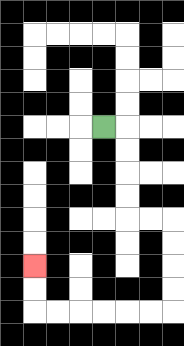{'start': '[4, 5]', 'end': '[1, 11]', 'path_directions': 'R,D,D,D,D,R,R,D,D,D,D,L,L,L,L,L,L,U,U', 'path_coordinates': '[[4, 5], [5, 5], [5, 6], [5, 7], [5, 8], [5, 9], [6, 9], [7, 9], [7, 10], [7, 11], [7, 12], [7, 13], [6, 13], [5, 13], [4, 13], [3, 13], [2, 13], [1, 13], [1, 12], [1, 11]]'}